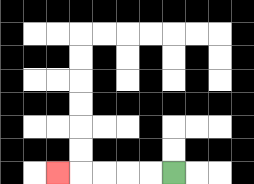{'start': '[7, 7]', 'end': '[2, 7]', 'path_directions': 'L,L,L,L,L', 'path_coordinates': '[[7, 7], [6, 7], [5, 7], [4, 7], [3, 7], [2, 7]]'}